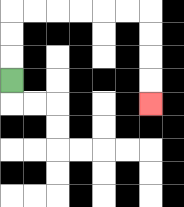{'start': '[0, 3]', 'end': '[6, 4]', 'path_directions': 'U,U,U,R,R,R,R,R,R,D,D,D,D', 'path_coordinates': '[[0, 3], [0, 2], [0, 1], [0, 0], [1, 0], [2, 0], [3, 0], [4, 0], [5, 0], [6, 0], [6, 1], [6, 2], [6, 3], [6, 4]]'}